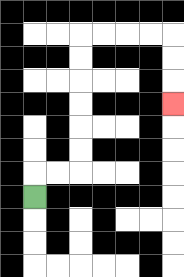{'start': '[1, 8]', 'end': '[7, 4]', 'path_directions': 'U,R,R,U,U,U,U,U,U,R,R,R,R,D,D,D', 'path_coordinates': '[[1, 8], [1, 7], [2, 7], [3, 7], [3, 6], [3, 5], [3, 4], [3, 3], [3, 2], [3, 1], [4, 1], [5, 1], [6, 1], [7, 1], [7, 2], [7, 3], [7, 4]]'}